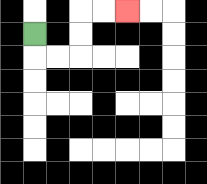{'start': '[1, 1]', 'end': '[5, 0]', 'path_directions': 'D,R,R,U,U,R,R', 'path_coordinates': '[[1, 1], [1, 2], [2, 2], [3, 2], [3, 1], [3, 0], [4, 0], [5, 0]]'}